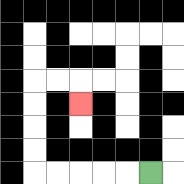{'start': '[6, 7]', 'end': '[3, 4]', 'path_directions': 'L,L,L,L,L,U,U,U,U,R,R,D', 'path_coordinates': '[[6, 7], [5, 7], [4, 7], [3, 7], [2, 7], [1, 7], [1, 6], [1, 5], [1, 4], [1, 3], [2, 3], [3, 3], [3, 4]]'}